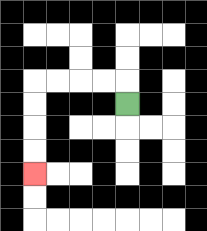{'start': '[5, 4]', 'end': '[1, 7]', 'path_directions': 'U,L,L,L,L,D,D,D,D', 'path_coordinates': '[[5, 4], [5, 3], [4, 3], [3, 3], [2, 3], [1, 3], [1, 4], [1, 5], [1, 6], [1, 7]]'}